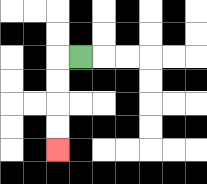{'start': '[3, 2]', 'end': '[2, 6]', 'path_directions': 'L,D,D,D,D', 'path_coordinates': '[[3, 2], [2, 2], [2, 3], [2, 4], [2, 5], [2, 6]]'}